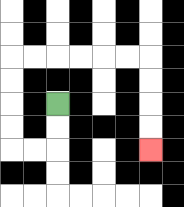{'start': '[2, 4]', 'end': '[6, 6]', 'path_directions': 'D,D,L,L,U,U,U,U,R,R,R,R,R,R,D,D,D,D', 'path_coordinates': '[[2, 4], [2, 5], [2, 6], [1, 6], [0, 6], [0, 5], [0, 4], [0, 3], [0, 2], [1, 2], [2, 2], [3, 2], [4, 2], [5, 2], [6, 2], [6, 3], [6, 4], [6, 5], [6, 6]]'}